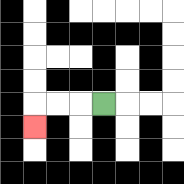{'start': '[4, 4]', 'end': '[1, 5]', 'path_directions': 'L,L,L,D', 'path_coordinates': '[[4, 4], [3, 4], [2, 4], [1, 4], [1, 5]]'}